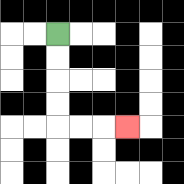{'start': '[2, 1]', 'end': '[5, 5]', 'path_directions': 'D,D,D,D,R,R,R', 'path_coordinates': '[[2, 1], [2, 2], [2, 3], [2, 4], [2, 5], [3, 5], [4, 5], [5, 5]]'}